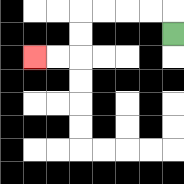{'start': '[7, 1]', 'end': '[1, 2]', 'path_directions': 'U,L,L,L,L,D,D,L,L', 'path_coordinates': '[[7, 1], [7, 0], [6, 0], [5, 0], [4, 0], [3, 0], [3, 1], [3, 2], [2, 2], [1, 2]]'}